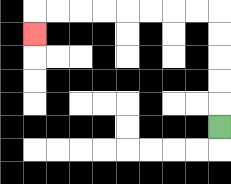{'start': '[9, 5]', 'end': '[1, 1]', 'path_directions': 'U,U,U,U,U,L,L,L,L,L,L,L,L,D', 'path_coordinates': '[[9, 5], [9, 4], [9, 3], [9, 2], [9, 1], [9, 0], [8, 0], [7, 0], [6, 0], [5, 0], [4, 0], [3, 0], [2, 0], [1, 0], [1, 1]]'}